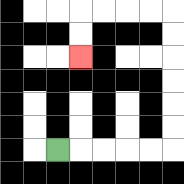{'start': '[2, 6]', 'end': '[3, 2]', 'path_directions': 'R,R,R,R,R,U,U,U,U,U,U,L,L,L,L,D,D', 'path_coordinates': '[[2, 6], [3, 6], [4, 6], [5, 6], [6, 6], [7, 6], [7, 5], [7, 4], [7, 3], [7, 2], [7, 1], [7, 0], [6, 0], [5, 0], [4, 0], [3, 0], [3, 1], [3, 2]]'}